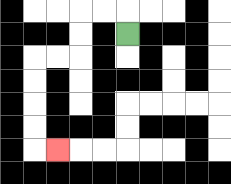{'start': '[5, 1]', 'end': '[2, 6]', 'path_directions': 'U,L,L,D,D,L,L,D,D,D,D,R', 'path_coordinates': '[[5, 1], [5, 0], [4, 0], [3, 0], [3, 1], [3, 2], [2, 2], [1, 2], [1, 3], [1, 4], [1, 5], [1, 6], [2, 6]]'}